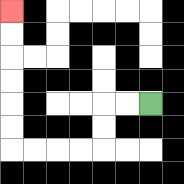{'start': '[6, 4]', 'end': '[0, 0]', 'path_directions': 'L,L,D,D,L,L,L,L,U,U,U,U,U,U', 'path_coordinates': '[[6, 4], [5, 4], [4, 4], [4, 5], [4, 6], [3, 6], [2, 6], [1, 6], [0, 6], [0, 5], [0, 4], [0, 3], [0, 2], [0, 1], [0, 0]]'}